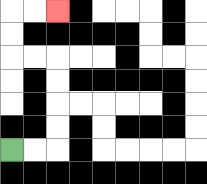{'start': '[0, 6]', 'end': '[2, 0]', 'path_directions': 'R,R,U,U,U,U,L,L,U,U,R,R', 'path_coordinates': '[[0, 6], [1, 6], [2, 6], [2, 5], [2, 4], [2, 3], [2, 2], [1, 2], [0, 2], [0, 1], [0, 0], [1, 0], [2, 0]]'}